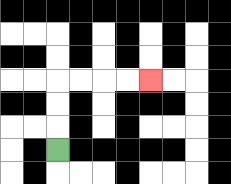{'start': '[2, 6]', 'end': '[6, 3]', 'path_directions': 'U,U,U,R,R,R,R', 'path_coordinates': '[[2, 6], [2, 5], [2, 4], [2, 3], [3, 3], [4, 3], [5, 3], [6, 3]]'}